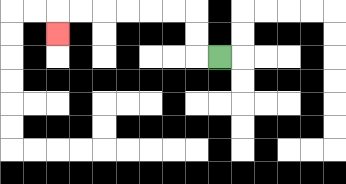{'start': '[9, 2]', 'end': '[2, 1]', 'path_directions': 'L,U,U,L,L,L,L,L,L,D', 'path_coordinates': '[[9, 2], [8, 2], [8, 1], [8, 0], [7, 0], [6, 0], [5, 0], [4, 0], [3, 0], [2, 0], [2, 1]]'}